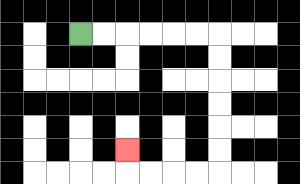{'start': '[3, 1]', 'end': '[5, 6]', 'path_directions': 'R,R,R,R,R,R,D,D,D,D,D,D,L,L,L,L,U', 'path_coordinates': '[[3, 1], [4, 1], [5, 1], [6, 1], [7, 1], [8, 1], [9, 1], [9, 2], [9, 3], [9, 4], [9, 5], [9, 6], [9, 7], [8, 7], [7, 7], [6, 7], [5, 7], [5, 6]]'}